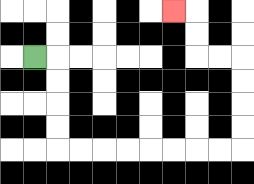{'start': '[1, 2]', 'end': '[7, 0]', 'path_directions': 'R,D,D,D,D,R,R,R,R,R,R,R,R,U,U,U,U,L,L,U,U,L', 'path_coordinates': '[[1, 2], [2, 2], [2, 3], [2, 4], [2, 5], [2, 6], [3, 6], [4, 6], [5, 6], [6, 6], [7, 6], [8, 6], [9, 6], [10, 6], [10, 5], [10, 4], [10, 3], [10, 2], [9, 2], [8, 2], [8, 1], [8, 0], [7, 0]]'}